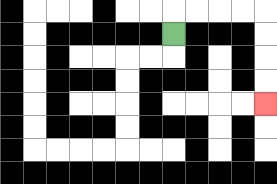{'start': '[7, 1]', 'end': '[11, 4]', 'path_directions': 'U,R,R,R,R,D,D,D,D', 'path_coordinates': '[[7, 1], [7, 0], [8, 0], [9, 0], [10, 0], [11, 0], [11, 1], [11, 2], [11, 3], [11, 4]]'}